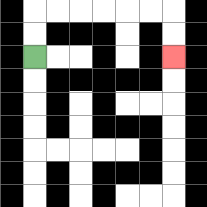{'start': '[1, 2]', 'end': '[7, 2]', 'path_directions': 'U,U,R,R,R,R,R,R,D,D', 'path_coordinates': '[[1, 2], [1, 1], [1, 0], [2, 0], [3, 0], [4, 0], [5, 0], [6, 0], [7, 0], [7, 1], [7, 2]]'}